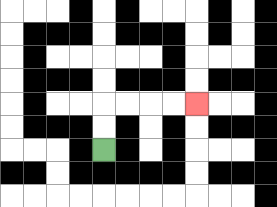{'start': '[4, 6]', 'end': '[8, 4]', 'path_directions': 'U,U,R,R,R,R', 'path_coordinates': '[[4, 6], [4, 5], [4, 4], [5, 4], [6, 4], [7, 4], [8, 4]]'}